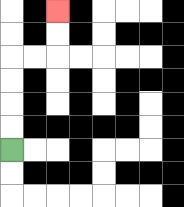{'start': '[0, 6]', 'end': '[2, 0]', 'path_directions': 'U,U,U,U,R,R,U,U', 'path_coordinates': '[[0, 6], [0, 5], [0, 4], [0, 3], [0, 2], [1, 2], [2, 2], [2, 1], [2, 0]]'}